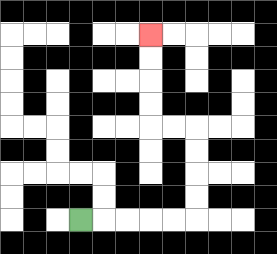{'start': '[3, 9]', 'end': '[6, 1]', 'path_directions': 'R,R,R,R,R,U,U,U,U,L,L,U,U,U,U', 'path_coordinates': '[[3, 9], [4, 9], [5, 9], [6, 9], [7, 9], [8, 9], [8, 8], [8, 7], [8, 6], [8, 5], [7, 5], [6, 5], [6, 4], [6, 3], [6, 2], [6, 1]]'}